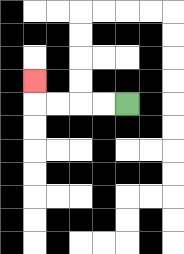{'start': '[5, 4]', 'end': '[1, 3]', 'path_directions': 'L,L,L,L,U', 'path_coordinates': '[[5, 4], [4, 4], [3, 4], [2, 4], [1, 4], [1, 3]]'}